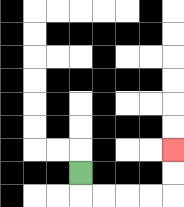{'start': '[3, 7]', 'end': '[7, 6]', 'path_directions': 'D,R,R,R,R,U,U', 'path_coordinates': '[[3, 7], [3, 8], [4, 8], [5, 8], [6, 8], [7, 8], [7, 7], [7, 6]]'}